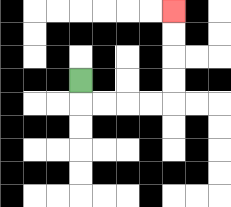{'start': '[3, 3]', 'end': '[7, 0]', 'path_directions': 'D,R,R,R,R,U,U,U,U', 'path_coordinates': '[[3, 3], [3, 4], [4, 4], [5, 4], [6, 4], [7, 4], [7, 3], [7, 2], [7, 1], [7, 0]]'}